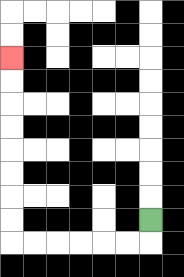{'start': '[6, 9]', 'end': '[0, 2]', 'path_directions': 'D,L,L,L,L,L,L,U,U,U,U,U,U,U,U', 'path_coordinates': '[[6, 9], [6, 10], [5, 10], [4, 10], [3, 10], [2, 10], [1, 10], [0, 10], [0, 9], [0, 8], [0, 7], [0, 6], [0, 5], [0, 4], [0, 3], [0, 2]]'}